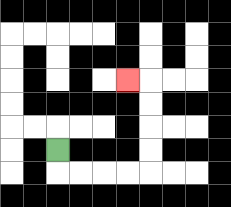{'start': '[2, 6]', 'end': '[5, 3]', 'path_directions': 'D,R,R,R,R,U,U,U,U,L', 'path_coordinates': '[[2, 6], [2, 7], [3, 7], [4, 7], [5, 7], [6, 7], [6, 6], [6, 5], [6, 4], [6, 3], [5, 3]]'}